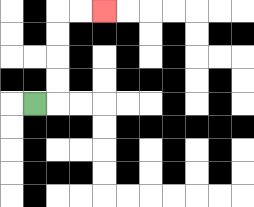{'start': '[1, 4]', 'end': '[4, 0]', 'path_directions': 'R,U,U,U,U,R,R', 'path_coordinates': '[[1, 4], [2, 4], [2, 3], [2, 2], [2, 1], [2, 0], [3, 0], [4, 0]]'}